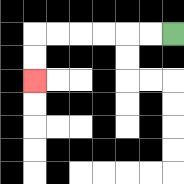{'start': '[7, 1]', 'end': '[1, 3]', 'path_directions': 'L,L,L,L,L,L,D,D', 'path_coordinates': '[[7, 1], [6, 1], [5, 1], [4, 1], [3, 1], [2, 1], [1, 1], [1, 2], [1, 3]]'}